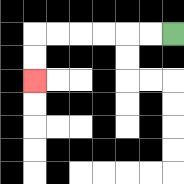{'start': '[7, 1]', 'end': '[1, 3]', 'path_directions': 'L,L,L,L,L,L,D,D', 'path_coordinates': '[[7, 1], [6, 1], [5, 1], [4, 1], [3, 1], [2, 1], [1, 1], [1, 2], [1, 3]]'}